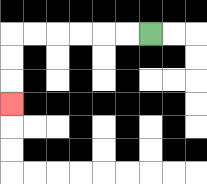{'start': '[6, 1]', 'end': '[0, 4]', 'path_directions': 'L,L,L,L,L,L,D,D,D', 'path_coordinates': '[[6, 1], [5, 1], [4, 1], [3, 1], [2, 1], [1, 1], [0, 1], [0, 2], [0, 3], [0, 4]]'}